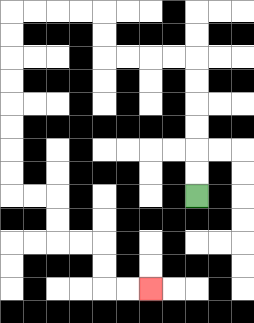{'start': '[8, 8]', 'end': '[6, 12]', 'path_directions': 'U,U,U,U,U,U,L,L,L,L,U,U,L,L,L,L,D,D,D,D,D,D,D,D,R,R,D,D,R,R,D,D,R,R', 'path_coordinates': '[[8, 8], [8, 7], [8, 6], [8, 5], [8, 4], [8, 3], [8, 2], [7, 2], [6, 2], [5, 2], [4, 2], [4, 1], [4, 0], [3, 0], [2, 0], [1, 0], [0, 0], [0, 1], [0, 2], [0, 3], [0, 4], [0, 5], [0, 6], [0, 7], [0, 8], [1, 8], [2, 8], [2, 9], [2, 10], [3, 10], [4, 10], [4, 11], [4, 12], [5, 12], [6, 12]]'}